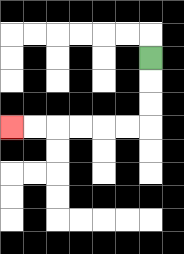{'start': '[6, 2]', 'end': '[0, 5]', 'path_directions': 'D,D,D,L,L,L,L,L,L', 'path_coordinates': '[[6, 2], [6, 3], [6, 4], [6, 5], [5, 5], [4, 5], [3, 5], [2, 5], [1, 5], [0, 5]]'}